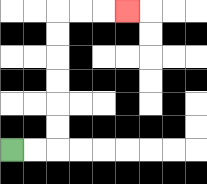{'start': '[0, 6]', 'end': '[5, 0]', 'path_directions': 'R,R,U,U,U,U,U,U,R,R,R', 'path_coordinates': '[[0, 6], [1, 6], [2, 6], [2, 5], [2, 4], [2, 3], [2, 2], [2, 1], [2, 0], [3, 0], [4, 0], [5, 0]]'}